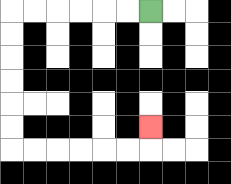{'start': '[6, 0]', 'end': '[6, 5]', 'path_directions': 'L,L,L,L,L,L,D,D,D,D,D,D,R,R,R,R,R,R,U', 'path_coordinates': '[[6, 0], [5, 0], [4, 0], [3, 0], [2, 0], [1, 0], [0, 0], [0, 1], [0, 2], [0, 3], [0, 4], [0, 5], [0, 6], [1, 6], [2, 6], [3, 6], [4, 6], [5, 6], [6, 6], [6, 5]]'}